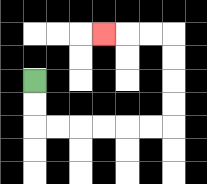{'start': '[1, 3]', 'end': '[4, 1]', 'path_directions': 'D,D,R,R,R,R,R,R,U,U,U,U,L,L,L', 'path_coordinates': '[[1, 3], [1, 4], [1, 5], [2, 5], [3, 5], [4, 5], [5, 5], [6, 5], [7, 5], [7, 4], [7, 3], [7, 2], [7, 1], [6, 1], [5, 1], [4, 1]]'}